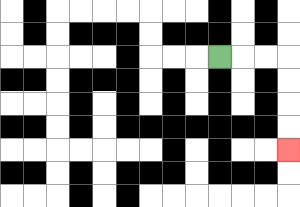{'start': '[9, 2]', 'end': '[12, 6]', 'path_directions': 'R,R,R,D,D,D,D', 'path_coordinates': '[[9, 2], [10, 2], [11, 2], [12, 2], [12, 3], [12, 4], [12, 5], [12, 6]]'}